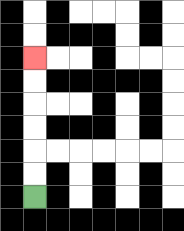{'start': '[1, 8]', 'end': '[1, 2]', 'path_directions': 'U,U,U,U,U,U', 'path_coordinates': '[[1, 8], [1, 7], [1, 6], [1, 5], [1, 4], [1, 3], [1, 2]]'}